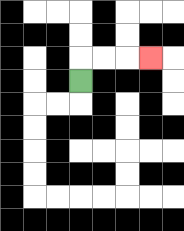{'start': '[3, 3]', 'end': '[6, 2]', 'path_directions': 'U,R,R,R', 'path_coordinates': '[[3, 3], [3, 2], [4, 2], [5, 2], [6, 2]]'}